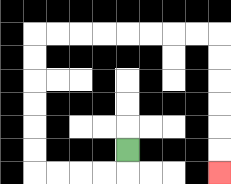{'start': '[5, 6]', 'end': '[9, 7]', 'path_directions': 'D,L,L,L,L,U,U,U,U,U,U,R,R,R,R,R,R,R,R,D,D,D,D,D,D', 'path_coordinates': '[[5, 6], [5, 7], [4, 7], [3, 7], [2, 7], [1, 7], [1, 6], [1, 5], [1, 4], [1, 3], [1, 2], [1, 1], [2, 1], [3, 1], [4, 1], [5, 1], [6, 1], [7, 1], [8, 1], [9, 1], [9, 2], [9, 3], [9, 4], [9, 5], [9, 6], [9, 7]]'}